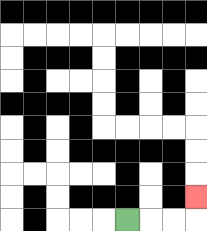{'start': '[5, 9]', 'end': '[8, 8]', 'path_directions': 'R,R,R,U', 'path_coordinates': '[[5, 9], [6, 9], [7, 9], [8, 9], [8, 8]]'}